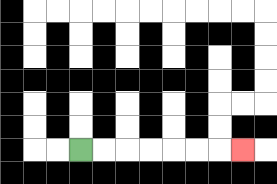{'start': '[3, 6]', 'end': '[10, 6]', 'path_directions': 'R,R,R,R,R,R,R', 'path_coordinates': '[[3, 6], [4, 6], [5, 6], [6, 6], [7, 6], [8, 6], [9, 6], [10, 6]]'}